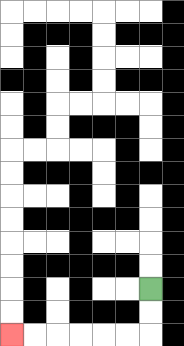{'start': '[6, 12]', 'end': '[0, 14]', 'path_directions': 'D,D,L,L,L,L,L,L', 'path_coordinates': '[[6, 12], [6, 13], [6, 14], [5, 14], [4, 14], [3, 14], [2, 14], [1, 14], [0, 14]]'}